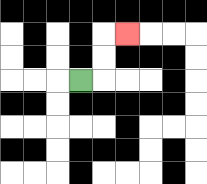{'start': '[3, 3]', 'end': '[5, 1]', 'path_directions': 'R,U,U,R', 'path_coordinates': '[[3, 3], [4, 3], [4, 2], [4, 1], [5, 1]]'}